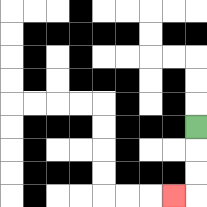{'start': '[8, 5]', 'end': '[7, 8]', 'path_directions': 'D,D,D,L', 'path_coordinates': '[[8, 5], [8, 6], [8, 7], [8, 8], [7, 8]]'}